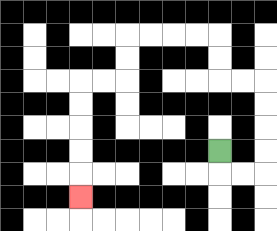{'start': '[9, 6]', 'end': '[3, 8]', 'path_directions': 'D,R,R,U,U,U,U,L,L,U,U,L,L,L,L,D,D,L,L,D,D,D,D,D', 'path_coordinates': '[[9, 6], [9, 7], [10, 7], [11, 7], [11, 6], [11, 5], [11, 4], [11, 3], [10, 3], [9, 3], [9, 2], [9, 1], [8, 1], [7, 1], [6, 1], [5, 1], [5, 2], [5, 3], [4, 3], [3, 3], [3, 4], [3, 5], [3, 6], [3, 7], [3, 8]]'}